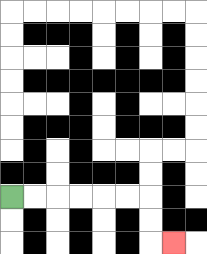{'start': '[0, 8]', 'end': '[7, 10]', 'path_directions': 'R,R,R,R,R,R,D,D,R', 'path_coordinates': '[[0, 8], [1, 8], [2, 8], [3, 8], [4, 8], [5, 8], [6, 8], [6, 9], [6, 10], [7, 10]]'}